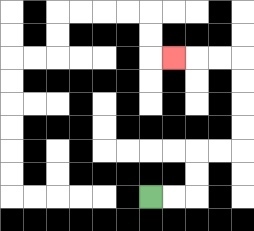{'start': '[6, 8]', 'end': '[7, 2]', 'path_directions': 'R,R,U,U,R,R,U,U,U,U,L,L,L', 'path_coordinates': '[[6, 8], [7, 8], [8, 8], [8, 7], [8, 6], [9, 6], [10, 6], [10, 5], [10, 4], [10, 3], [10, 2], [9, 2], [8, 2], [7, 2]]'}